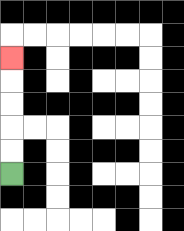{'start': '[0, 7]', 'end': '[0, 2]', 'path_directions': 'U,U,U,U,U', 'path_coordinates': '[[0, 7], [0, 6], [0, 5], [0, 4], [0, 3], [0, 2]]'}